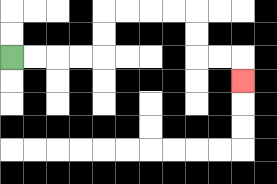{'start': '[0, 2]', 'end': '[10, 3]', 'path_directions': 'R,R,R,R,U,U,R,R,R,R,D,D,R,R,D', 'path_coordinates': '[[0, 2], [1, 2], [2, 2], [3, 2], [4, 2], [4, 1], [4, 0], [5, 0], [6, 0], [7, 0], [8, 0], [8, 1], [8, 2], [9, 2], [10, 2], [10, 3]]'}